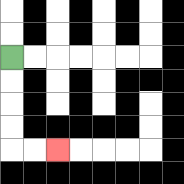{'start': '[0, 2]', 'end': '[2, 6]', 'path_directions': 'D,D,D,D,R,R', 'path_coordinates': '[[0, 2], [0, 3], [0, 4], [0, 5], [0, 6], [1, 6], [2, 6]]'}